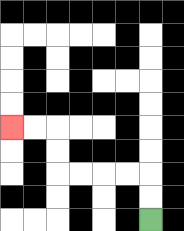{'start': '[6, 9]', 'end': '[0, 5]', 'path_directions': 'U,U,L,L,L,L,U,U,L,L', 'path_coordinates': '[[6, 9], [6, 8], [6, 7], [5, 7], [4, 7], [3, 7], [2, 7], [2, 6], [2, 5], [1, 5], [0, 5]]'}